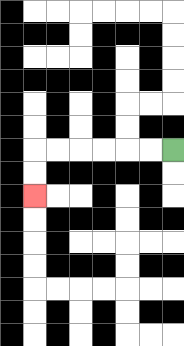{'start': '[7, 6]', 'end': '[1, 8]', 'path_directions': 'L,L,L,L,L,L,D,D', 'path_coordinates': '[[7, 6], [6, 6], [5, 6], [4, 6], [3, 6], [2, 6], [1, 6], [1, 7], [1, 8]]'}